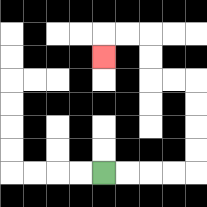{'start': '[4, 7]', 'end': '[4, 2]', 'path_directions': 'R,R,R,R,U,U,U,U,L,L,U,U,L,L,D', 'path_coordinates': '[[4, 7], [5, 7], [6, 7], [7, 7], [8, 7], [8, 6], [8, 5], [8, 4], [8, 3], [7, 3], [6, 3], [6, 2], [6, 1], [5, 1], [4, 1], [4, 2]]'}